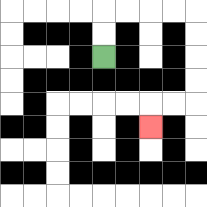{'start': '[4, 2]', 'end': '[6, 5]', 'path_directions': 'U,U,R,R,R,R,D,D,D,D,L,L,D', 'path_coordinates': '[[4, 2], [4, 1], [4, 0], [5, 0], [6, 0], [7, 0], [8, 0], [8, 1], [8, 2], [8, 3], [8, 4], [7, 4], [6, 4], [6, 5]]'}